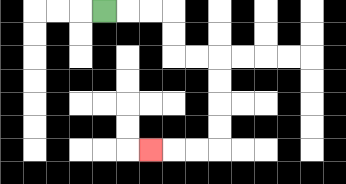{'start': '[4, 0]', 'end': '[6, 6]', 'path_directions': 'R,R,R,D,D,R,R,D,D,D,D,L,L,L', 'path_coordinates': '[[4, 0], [5, 0], [6, 0], [7, 0], [7, 1], [7, 2], [8, 2], [9, 2], [9, 3], [9, 4], [9, 5], [9, 6], [8, 6], [7, 6], [6, 6]]'}